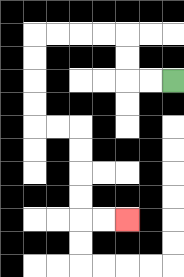{'start': '[7, 3]', 'end': '[5, 9]', 'path_directions': 'L,L,U,U,L,L,L,L,D,D,D,D,R,R,D,D,D,D,R,R', 'path_coordinates': '[[7, 3], [6, 3], [5, 3], [5, 2], [5, 1], [4, 1], [3, 1], [2, 1], [1, 1], [1, 2], [1, 3], [1, 4], [1, 5], [2, 5], [3, 5], [3, 6], [3, 7], [3, 8], [3, 9], [4, 9], [5, 9]]'}